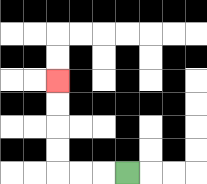{'start': '[5, 7]', 'end': '[2, 3]', 'path_directions': 'L,L,L,U,U,U,U', 'path_coordinates': '[[5, 7], [4, 7], [3, 7], [2, 7], [2, 6], [2, 5], [2, 4], [2, 3]]'}